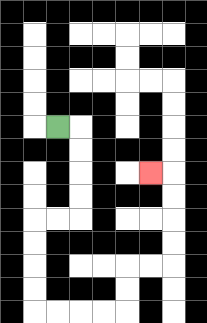{'start': '[2, 5]', 'end': '[6, 7]', 'path_directions': 'R,D,D,D,D,L,L,D,D,D,D,R,R,R,R,U,U,R,R,U,U,U,U,L', 'path_coordinates': '[[2, 5], [3, 5], [3, 6], [3, 7], [3, 8], [3, 9], [2, 9], [1, 9], [1, 10], [1, 11], [1, 12], [1, 13], [2, 13], [3, 13], [4, 13], [5, 13], [5, 12], [5, 11], [6, 11], [7, 11], [7, 10], [7, 9], [7, 8], [7, 7], [6, 7]]'}